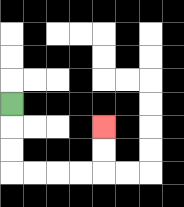{'start': '[0, 4]', 'end': '[4, 5]', 'path_directions': 'D,D,D,R,R,R,R,U,U', 'path_coordinates': '[[0, 4], [0, 5], [0, 6], [0, 7], [1, 7], [2, 7], [3, 7], [4, 7], [4, 6], [4, 5]]'}